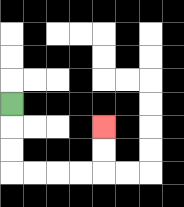{'start': '[0, 4]', 'end': '[4, 5]', 'path_directions': 'D,D,D,R,R,R,R,U,U', 'path_coordinates': '[[0, 4], [0, 5], [0, 6], [0, 7], [1, 7], [2, 7], [3, 7], [4, 7], [4, 6], [4, 5]]'}